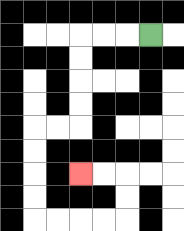{'start': '[6, 1]', 'end': '[3, 7]', 'path_directions': 'L,L,L,D,D,D,D,L,L,D,D,D,D,R,R,R,R,U,U,L,L', 'path_coordinates': '[[6, 1], [5, 1], [4, 1], [3, 1], [3, 2], [3, 3], [3, 4], [3, 5], [2, 5], [1, 5], [1, 6], [1, 7], [1, 8], [1, 9], [2, 9], [3, 9], [4, 9], [5, 9], [5, 8], [5, 7], [4, 7], [3, 7]]'}